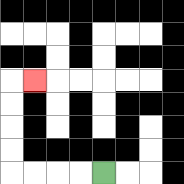{'start': '[4, 7]', 'end': '[1, 3]', 'path_directions': 'L,L,L,L,U,U,U,U,R', 'path_coordinates': '[[4, 7], [3, 7], [2, 7], [1, 7], [0, 7], [0, 6], [0, 5], [0, 4], [0, 3], [1, 3]]'}